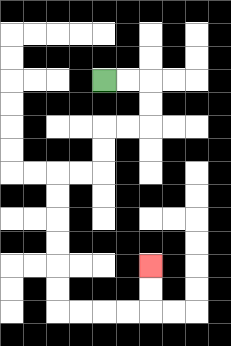{'start': '[4, 3]', 'end': '[6, 11]', 'path_directions': 'R,R,D,D,L,L,D,D,L,L,D,D,D,D,D,D,R,R,R,R,U,U', 'path_coordinates': '[[4, 3], [5, 3], [6, 3], [6, 4], [6, 5], [5, 5], [4, 5], [4, 6], [4, 7], [3, 7], [2, 7], [2, 8], [2, 9], [2, 10], [2, 11], [2, 12], [2, 13], [3, 13], [4, 13], [5, 13], [6, 13], [6, 12], [6, 11]]'}